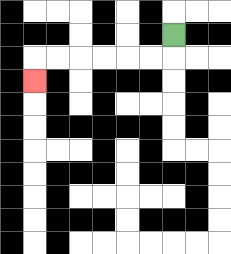{'start': '[7, 1]', 'end': '[1, 3]', 'path_directions': 'D,L,L,L,L,L,L,D', 'path_coordinates': '[[7, 1], [7, 2], [6, 2], [5, 2], [4, 2], [3, 2], [2, 2], [1, 2], [1, 3]]'}